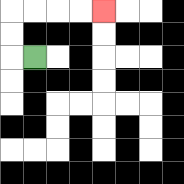{'start': '[1, 2]', 'end': '[4, 0]', 'path_directions': 'L,U,U,R,R,R,R', 'path_coordinates': '[[1, 2], [0, 2], [0, 1], [0, 0], [1, 0], [2, 0], [3, 0], [4, 0]]'}